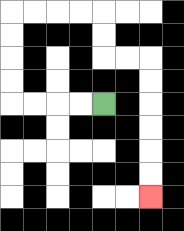{'start': '[4, 4]', 'end': '[6, 8]', 'path_directions': 'L,L,L,L,U,U,U,U,R,R,R,R,D,D,R,R,D,D,D,D,D,D', 'path_coordinates': '[[4, 4], [3, 4], [2, 4], [1, 4], [0, 4], [0, 3], [0, 2], [0, 1], [0, 0], [1, 0], [2, 0], [3, 0], [4, 0], [4, 1], [4, 2], [5, 2], [6, 2], [6, 3], [6, 4], [6, 5], [6, 6], [6, 7], [6, 8]]'}